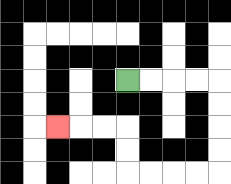{'start': '[5, 3]', 'end': '[2, 5]', 'path_directions': 'R,R,R,R,D,D,D,D,L,L,L,L,U,U,L,L,L', 'path_coordinates': '[[5, 3], [6, 3], [7, 3], [8, 3], [9, 3], [9, 4], [9, 5], [9, 6], [9, 7], [8, 7], [7, 7], [6, 7], [5, 7], [5, 6], [5, 5], [4, 5], [3, 5], [2, 5]]'}